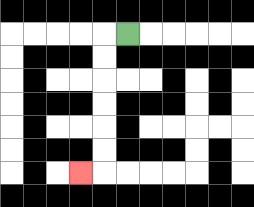{'start': '[5, 1]', 'end': '[3, 7]', 'path_directions': 'L,D,D,D,D,D,D,L', 'path_coordinates': '[[5, 1], [4, 1], [4, 2], [4, 3], [4, 4], [4, 5], [4, 6], [4, 7], [3, 7]]'}